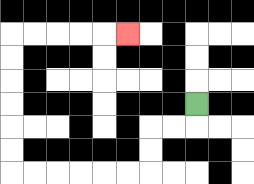{'start': '[8, 4]', 'end': '[5, 1]', 'path_directions': 'D,L,L,D,D,L,L,L,L,L,L,U,U,U,U,U,U,R,R,R,R,R', 'path_coordinates': '[[8, 4], [8, 5], [7, 5], [6, 5], [6, 6], [6, 7], [5, 7], [4, 7], [3, 7], [2, 7], [1, 7], [0, 7], [0, 6], [0, 5], [0, 4], [0, 3], [0, 2], [0, 1], [1, 1], [2, 1], [3, 1], [4, 1], [5, 1]]'}